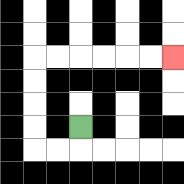{'start': '[3, 5]', 'end': '[7, 2]', 'path_directions': 'D,L,L,U,U,U,U,R,R,R,R,R,R', 'path_coordinates': '[[3, 5], [3, 6], [2, 6], [1, 6], [1, 5], [1, 4], [1, 3], [1, 2], [2, 2], [3, 2], [4, 2], [5, 2], [6, 2], [7, 2]]'}